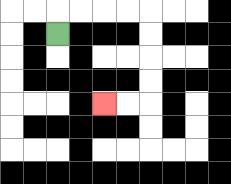{'start': '[2, 1]', 'end': '[4, 4]', 'path_directions': 'U,R,R,R,R,D,D,D,D,L,L', 'path_coordinates': '[[2, 1], [2, 0], [3, 0], [4, 0], [5, 0], [6, 0], [6, 1], [6, 2], [6, 3], [6, 4], [5, 4], [4, 4]]'}